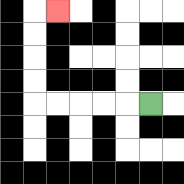{'start': '[6, 4]', 'end': '[2, 0]', 'path_directions': 'L,L,L,L,L,U,U,U,U,R', 'path_coordinates': '[[6, 4], [5, 4], [4, 4], [3, 4], [2, 4], [1, 4], [1, 3], [1, 2], [1, 1], [1, 0], [2, 0]]'}